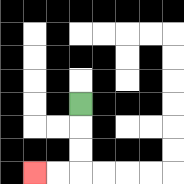{'start': '[3, 4]', 'end': '[1, 7]', 'path_directions': 'D,D,D,L,L', 'path_coordinates': '[[3, 4], [3, 5], [3, 6], [3, 7], [2, 7], [1, 7]]'}